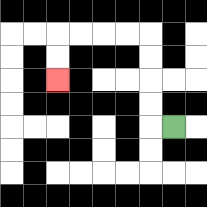{'start': '[7, 5]', 'end': '[2, 3]', 'path_directions': 'L,U,U,U,U,L,L,L,L,D,D', 'path_coordinates': '[[7, 5], [6, 5], [6, 4], [6, 3], [6, 2], [6, 1], [5, 1], [4, 1], [3, 1], [2, 1], [2, 2], [2, 3]]'}